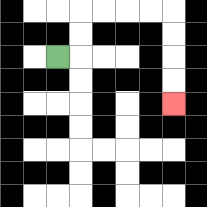{'start': '[2, 2]', 'end': '[7, 4]', 'path_directions': 'R,U,U,R,R,R,R,D,D,D,D', 'path_coordinates': '[[2, 2], [3, 2], [3, 1], [3, 0], [4, 0], [5, 0], [6, 0], [7, 0], [7, 1], [7, 2], [7, 3], [7, 4]]'}